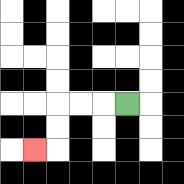{'start': '[5, 4]', 'end': '[1, 6]', 'path_directions': 'L,L,L,D,D,L', 'path_coordinates': '[[5, 4], [4, 4], [3, 4], [2, 4], [2, 5], [2, 6], [1, 6]]'}